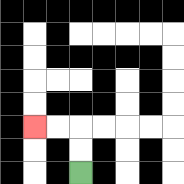{'start': '[3, 7]', 'end': '[1, 5]', 'path_directions': 'U,U,L,L', 'path_coordinates': '[[3, 7], [3, 6], [3, 5], [2, 5], [1, 5]]'}